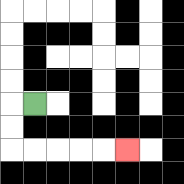{'start': '[1, 4]', 'end': '[5, 6]', 'path_directions': 'L,D,D,R,R,R,R,R', 'path_coordinates': '[[1, 4], [0, 4], [0, 5], [0, 6], [1, 6], [2, 6], [3, 6], [4, 6], [5, 6]]'}